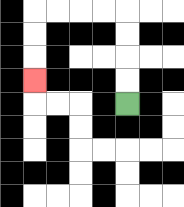{'start': '[5, 4]', 'end': '[1, 3]', 'path_directions': 'U,U,U,U,L,L,L,L,D,D,D', 'path_coordinates': '[[5, 4], [5, 3], [5, 2], [5, 1], [5, 0], [4, 0], [3, 0], [2, 0], [1, 0], [1, 1], [1, 2], [1, 3]]'}